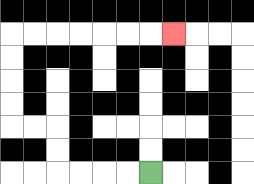{'start': '[6, 7]', 'end': '[7, 1]', 'path_directions': 'L,L,L,L,U,U,L,L,U,U,U,U,R,R,R,R,R,R,R', 'path_coordinates': '[[6, 7], [5, 7], [4, 7], [3, 7], [2, 7], [2, 6], [2, 5], [1, 5], [0, 5], [0, 4], [0, 3], [0, 2], [0, 1], [1, 1], [2, 1], [3, 1], [4, 1], [5, 1], [6, 1], [7, 1]]'}